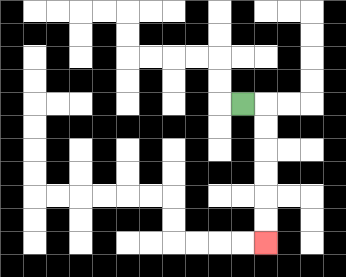{'start': '[10, 4]', 'end': '[11, 10]', 'path_directions': 'R,D,D,D,D,D,D', 'path_coordinates': '[[10, 4], [11, 4], [11, 5], [11, 6], [11, 7], [11, 8], [11, 9], [11, 10]]'}